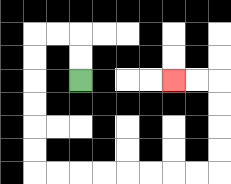{'start': '[3, 3]', 'end': '[7, 3]', 'path_directions': 'U,U,L,L,D,D,D,D,D,D,R,R,R,R,R,R,R,R,U,U,U,U,L,L', 'path_coordinates': '[[3, 3], [3, 2], [3, 1], [2, 1], [1, 1], [1, 2], [1, 3], [1, 4], [1, 5], [1, 6], [1, 7], [2, 7], [3, 7], [4, 7], [5, 7], [6, 7], [7, 7], [8, 7], [9, 7], [9, 6], [9, 5], [9, 4], [9, 3], [8, 3], [7, 3]]'}